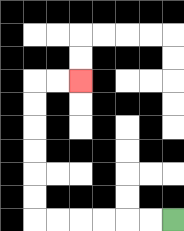{'start': '[7, 9]', 'end': '[3, 3]', 'path_directions': 'L,L,L,L,L,L,U,U,U,U,U,U,R,R', 'path_coordinates': '[[7, 9], [6, 9], [5, 9], [4, 9], [3, 9], [2, 9], [1, 9], [1, 8], [1, 7], [1, 6], [1, 5], [1, 4], [1, 3], [2, 3], [3, 3]]'}